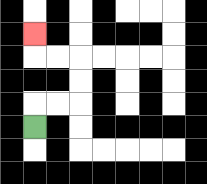{'start': '[1, 5]', 'end': '[1, 1]', 'path_directions': 'U,R,R,U,U,L,L,U', 'path_coordinates': '[[1, 5], [1, 4], [2, 4], [3, 4], [3, 3], [3, 2], [2, 2], [1, 2], [1, 1]]'}